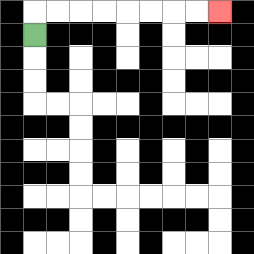{'start': '[1, 1]', 'end': '[9, 0]', 'path_directions': 'U,R,R,R,R,R,R,R,R', 'path_coordinates': '[[1, 1], [1, 0], [2, 0], [3, 0], [4, 0], [5, 0], [6, 0], [7, 0], [8, 0], [9, 0]]'}